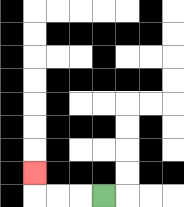{'start': '[4, 8]', 'end': '[1, 7]', 'path_directions': 'L,L,L,U', 'path_coordinates': '[[4, 8], [3, 8], [2, 8], [1, 8], [1, 7]]'}